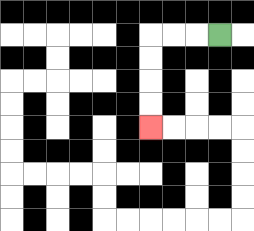{'start': '[9, 1]', 'end': '[6, 5]', 'path_directions': 'L,L,L,D,D,D,D', 'path_coordinates': '[[9, 1], [8, 1], [7, 1], [6, 1], [6, 2], [6, 3], [6, 4], [6, 5]]'}